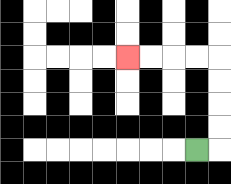{'start': '[8, 6]', 'end': '[5, 2]', 'path_directions': 'R,U,U,U,U,L,L,L,L', 'path_coordinates': '[[8, 6], [9, 6], [9, 5], [9, 4], [9, 3], [9, 2], [8, 2], [7, 2], [6, 2], [5, 2]]'}